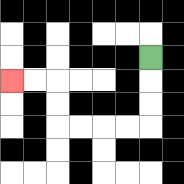{'start': '[6, 2]', 'end': '[0, 3]', 'path_directions': 'D,D,D,L,L,L,L,U,U,L,L', 'path_coordinates': '[[6, 2], [6, 3], [6, 4], [6, 5], [5, 5], [4, 5], [3, 5], [2, 5], [2, 4], [2, 3], [1, 3], [0, 3]]'}